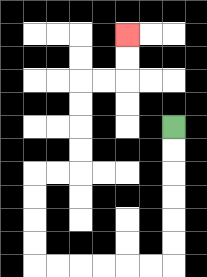{'start': '[7, 5]', 'end': '[5, 1]', 'path_directions': 'D,D,D,D,D,D,L,L,L,L,L,L,U,U,U,U,R,R,U,U,U,U,R,R,U,U', 'path_coordinates': '[[7, 5], [7, 6], [7, 7], [7, 8], [7, 9], [7, 10], [7, 11], [6, 11], [5, 11], [4, 11], [3, 11], [2, 11], [1, 11], [1, 10], [1, 9], [1, 8], [1, 7], [2, 7], [3, 7], [3, 6], [3, 5], [3, 4], [3, 3], [4, 3], [5, 3], [5, 2], [5, 1]]'}